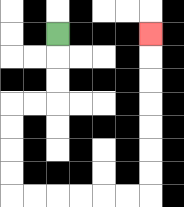{'start': '[2, 1]', 'end': '[6, 1]', 'path_directions': 'D,D,D,L,L,D,D,D,D,R,R,R,R,R,R,U,U,U,U,U,U,U', 'path_coordinates': '[[2, 1], [2, 2], [2, 3], [2, 4], [1, 4], [0, 4], [0, 5], [0, 6], [0, 7], [0, 8], [1, 8], [2, 8], [3, 8], [4, 8], [5, 8], [6, 8], [6, 7], [6, 6], [6, 5], [6, 4], [6, 3], [6, 2], [6, 1]]'}